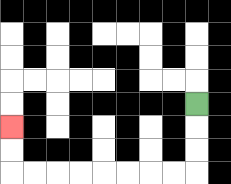{'start': '[8, 4]', 'end': '[0, 5]', 'path_directions': 'D,D,D,L,L,L,L,L,L,L,L,U,U', 'path_coordinates': '[[8, 4], [8, 5], [8, 6], [8, 7], [7, 7], [6, 7], [5, 7], [4, 7], [3, 7], [2, 7], [1, 7], [0, 7], [0, 6], [0, 5]]'}